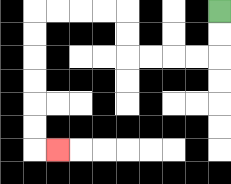{'start': '[9, 0]', 'end': '[2, 6]', 'path_directions': 'D,D,L,L,L,L,U,U,L,L,L,L,D,D,D,D,D,D,R', 'path_coordinates': '[[9, 0], [9, 1], [9, 2], [8, 2], [7, 2], [6, 2], [5, 2], [5, 1], [5, 0], [4, 0], [3, 0], [2, 0], [1, 0], [1, 1], [1, 2], [1, 3], [1, 4], [1, 5], [1, 6], [2, 6]]'}